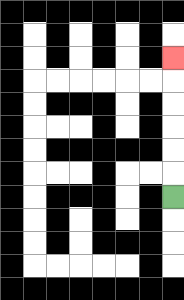{'start': '[7, 8]', 'end': '[7, 2]', 'path_directions': 'U,U,U,U,U,U', 'path_coordinates': '[[7, 8], [7, 7], [7, 6], [7, 5], [7, 4], [7, 3], [7, 2]]'}